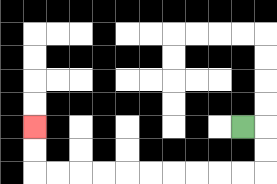{'start': '[10, 5]', 'end': '[1, 5]', 'path_directions': 'R,D,D,L,L,L,L,L,L,L,L,L,L,U,U', 'path_coordinates': '[[10, 5], [11, 5], [11, 6], [11, 7], [10, 7], [9, 7], [8, 7], [7, 7], [6, 7], [5, 7], [4, 7], [3, 7], [2, 7], [1, 7], [1, 6], [1, 5]]'}